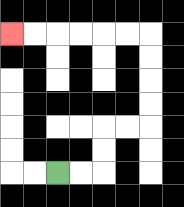{'start': '[2, 7]', 'end': '[0, 1]', 'path_directions': 'R,R,U,U,R,R,U,U,U,U,L,L,L,L,L,L', 'path_coordinates': '[[2, 7], [3, 7], [4, 7], [4, 6], [4, 5], [5, 5], [6, 5], [6, 4], [6, 3], [6, 2], [6, 1], [5, 1], [4, 1], [3, 1], [2, 1], [1, 1], [0, 1]]'}